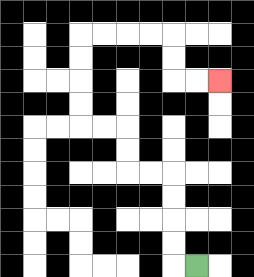{'start': '[8, 11]', 'end': '[9, 3]', 'path_directions': 'L,U,U,U,U,L,L,U,U,L,L,U,U,U,U,R,R,R,R,D,D,R,R', 'path_coordinates': '[[8, 11], [7, 11], [7, 10], [7, 9], [7, 8], [7, 7], [6, 7], [5, 7], [5, 6], [5, 5], [4, 5], [3, 5], [3, 4], [3, 3], [3, 2], [3, 1], [4, 1], [5, 1], [6, 1], [7, 1], [7, 2], [7, 3], [8, 3], [9, 3]]'}